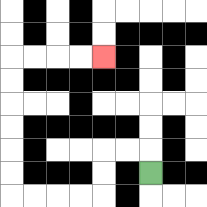{'start': '[6, 7]', 'end': '[4, 2]', 'path_directions': 'U,L,L,D,D,L,L,L,L,U,U,U,U,U,U,R,R,R,R', 'path_coordinates': '[[6, 7], [6, 6], [5, 6], [4, 6], [4, 7], [4, 8], [3, 8], [2, 8], [1, 8], [0, 8], [0, 7], [0, 6], [0, 5], [0, 4], [0, 3], [0, 2], [1, 2], [2, 2], [3, 2], [4, 2]]'}